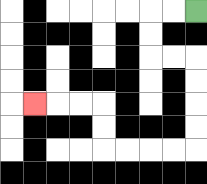{'start': '[8, 0]', 'end': '[1, 4]', 'path_directions': 'L,L,D,D,R,R,D,D,D,D,L,L,L,L,U,U,L,L,L', 'path_coordinates': '[[8, 0], [7, 0], [6, 0], [6, 1], [6, 2], [7, 2], [8, 2], [8, 3], [8, 4], [8, 5], [8, 6], [7, 6], [6, 6], [5, 6], [4, 6], [4, 5], [4, 4], [3, 4], [2, 4], [1, 4]]'}